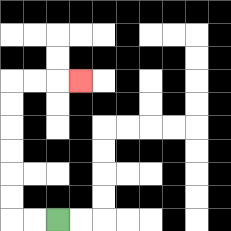{'start': '[2, 9]', 'end': '[3, 3]', 'path_directions': 'L,L,U,U,U,U,U,U,R,R,R', 'path_coordinates': '[[2, 9], [1, 9], [0, 9], [0, 8], [0, 7], [0, 6], [0, 5], [0, 4], [0, 3], [1, 3], [2, 3], [3, 3]]'}